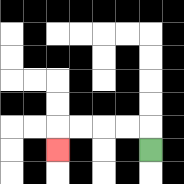{'start': '[6, 6]', 'end': '[2, 6]', 'path_directions': 'U,L,L,L,L,D', 'path_coordinates': '[[6, 6], [6, 5], [5, 5], [4, 5], [3, 5], [2, 5], [2, 6]]'}